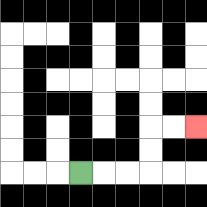{'start': '[3, 7]', 'end': '[8, 5]', 'path_directions': 'R,R,R,U,U,R,R', 'path_coordinates': '[[3, 7], [4, 7], [5, 7], [6, 7], [6, 6], [6, 5], [7, 5], [8, 5]]'}